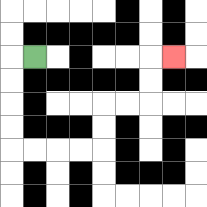{'start': '[1, 2]', 'end': '[7, 2]', 'path_directions': 'L,D,D,D,D,R,R,R,R,U,U,R,R,U,U,R', 'path_coordinates': '[[1, 2], [0, 2], [0, 3], [0, 4], [0, 5], [0, 6], [1, 6], [2, 6], [3, 6], [4, 6], [4, 5], [4, 4], [5, 4], [6, 4], [6, 3], [6, 2], [7, 2]]'}